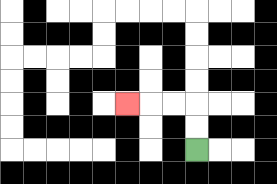{'start': '[8, 6]', 'end': '[5, 4]', 'path_directions': 'U,U,L,L,L', 'path_coordinates': '[[8, 6], [8, 5], [8, 4], [7, 4], [6, 4], [5, 4]]'}